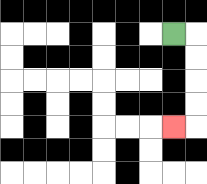{'start': '[7, 1]', 'end': '[7, 5]', 'path_directions': 'R,D,D,D,D,L', 'path_coordinates': '[[7, 1], [8, 1], [8, 2], [8, 3], [8, 4], [8, 5], [7, 5]]'}